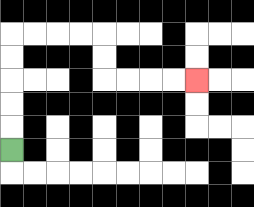{'start': '[0, 6]', 'end': '[8, 3]', 'path_directions': 'U,U,U,U,U,R,R,R,R,D,D,R,R,R,R', 'path_coordinates': '[[0, 6], [0, 5], [0, 4], [0, 3], [0, 2], [0, 1], [1, 1], [2, 1], [3, 1], [4, 1], [4, 2], [4, 3], [5, 3], [6, 3], [7, 3], [8, 3]]'}